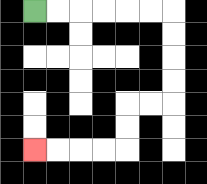{'start': '[1, 0]', 'end': '[1, 6]', 'path_directions': 'R,R,R,R,R,R,D,D,D,D,L,L,D,D,L,L,L,L', 'path_coordinates': '[[1, 0], [2, 0], [3, 0], [4, 0], [5, 0], [6, 0], [7, 0], [7, 1], [7, 2], [7, 3], [7, 4], [6, 4], [5, 4], [5, 5], [5, 6], [4, 6], [3, 6], [2, 6], [1, 6]]'}